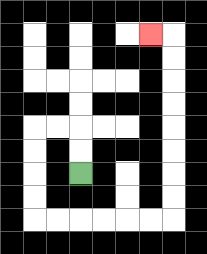{'start': '[3, 7]', 'end': '[6, 1]', 'path_directions': 'U,U,L,L,D,D,D,D,R,R,R,R,R,R,U,U,U,U,U,U,U,U,L', 'path_coordinates': '[[3, 7], [3, 6], [3, 5], [2, 5], [1, 5], [1, 6], [1, 7], [1, 8], [1, 9], [2, 9], [3, 9], [4, 9], [5, 9], [6, 9], [7, 9], [7, 8], [7, 7], [7, 6], [7, 5], [7, 4], [7, 3], [7, 2], [7, 1], [6, 1]]'}